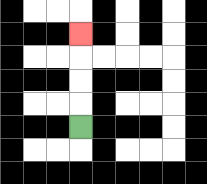{'start': '[3, 5]', 'end': '[3, 1]', 'path_directions': 'U,U,U,U', 'path_coordinates': '[[3, 5], [3, 4], [3, 3], [3, 2], [3, 1]]'}